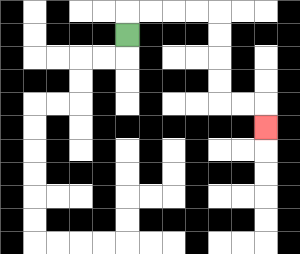{'start': '[5, 1]', 'end': '[11, 5]', 'path_directions': 'U,R,R,R,R,D,D,D,D,R,R,D', 'path_coordinates': '[[5, 1], [5, 0], [6, 0], [7, 0], [8, 0], [9, 0], [9, 1], [9, 2], [9, 3], [9, 4], [10, 4], [11, 4], [11, 5]]'}